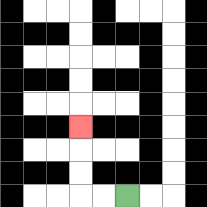{'start': '[5, 8]', 'end': '[3, 5]', 'path_directions': 'L,L,U,U,U', 'path_coordinates': '[[5, 8], [4, 8], [3, 8], [3, 7], [3, 6], [3, 5]]'}